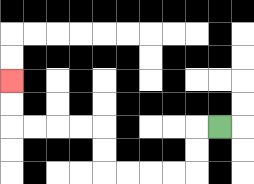{'start': '[9, 5]', 'end': '[0, 3]', 'path_directions': 'L,D,D,L,L,L,L,U,U,L,L,L,L,U,U', 'path_coordinates': '[[9, 5], [8, 5], [8, 6], [8, 7], [7, 7], [6, 7], [5, 7], [4, 7], [4, 6], [4, 5], [3, 5], [2, 5], [1, 5], [0, 5], [0, 4], [0, 3]]'}